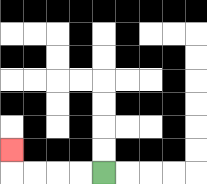{'start': '[4, 7]', 'end': '[0, 6]', 'path_directions': 'L,L,L,L,U', 'path_coordinates': '[[4, 7], [3, 7], [2, 7], [1, 7], [0, 7], [0, 6]]'}